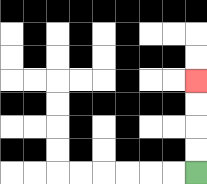{'start': '[8, 7]', 'end': '[8, 3]', 'path_directions': 'U,U,U,U', 'path_coordinates': '[[8, 7], [8, 6], [8, 5], [8, 4], [8, 3]]'}